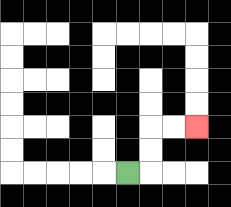{'start': '[5, 7]', 'end': '[8, 5]', 'path_directions': 'R,U,U,R,R', 'path_coordinates': '[[5, 7], [6, 7], [6, 6], [6, 5], [7, 5], [8, 5]]'}